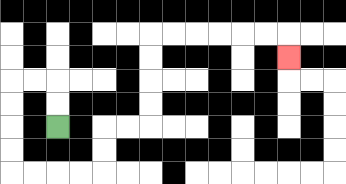{'start': '[2, 5]', 'end': '[12, 2]', 'path_directions': 'U,U,L,L,D,D,D,D,R,R,R,R,U,U,R,R,U,U,U,U,R,R,R,R,R,R,D', 'path_coordinates': '[[2, 5], [2, 4], [2, 3], [1, 3], [0, 3], [0, 4], [0, 5], [0, 6], [0, 7], [1, 7], [2, 7], [3, 7], [4, 7], [4, 6], [4, 5], [5, 5], [6, 5], [6, 4], [6, 3], [6, 2], [6, 1], [7, 1], [8, 1], [9, 1], [10, 1], [11, 1], [12, 1], [12, 2]]'}